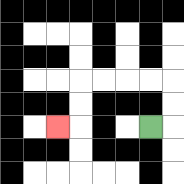{'start': '[6, 5]', 'end': '[2, 5]', 'path_directions': 'R,U,U,L,L,L,L,D,D,L', 'path_coordinates': '[[6, 5], [7, 5], [7, 4], [7, 3], [6, 3], [5, 3], [4, 3], [3, 3], [3, 4], [3, 5], [2, 5]]'}